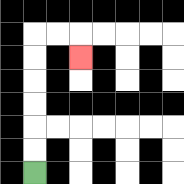{'start': '[1, 7]', 'end': '[3, 2]', 'path_directions': 'U,U,U,U,U,U,R,R,D', 'path_coordinates': '[[1, 7], [1, 6], [1, 5], [1, 4], [1, 3], [1, 2], [1, 1], [2, 1], [3, 1], [3, 2]]'}